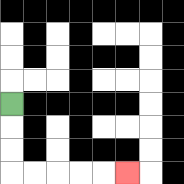{'start': '[0, 4]', 'end': '[5, 7]', 'path_directions': 'D,D,D,R,R,R,R,R', 'path_coordinates': '[[0, 4], [0, 5], [0, 6], [0, 7], [1, 7], [2, 7], [3, 7], [4, 7], [5, 7]]'}